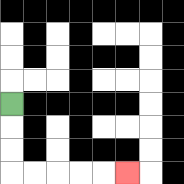{'start': '[0, 4]', 'end': '[5, 7]', 'path_directions': 'D,D,D,R,R,R,R,R', 'path_coordinates': '[[0, 4], [0, 5], [0, 6], [0, 7], [1, 7], [2, 7], [3, 7], [4, 7], [5, 7]]'}